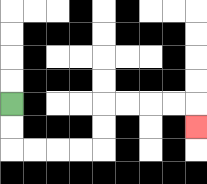{'start': '[0, 4]', 'end': '[8, 5]', 'path_directions': 'D,D,R,R,R,R,U,U,R,R,R,R,D', 'path_coordinates': '[[0, 4], [0, 5], [0, 6], [1, 6], [2, 6], [3, 6], [4, 6], [4, 5], [4, 4], [5, 4], [6, 4], [7, 4], [8, 4], [8, 5]]'}